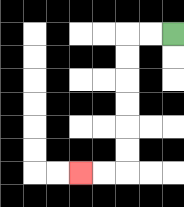{'start': '[7, 1]', 'end': '[3, 7]', 'path_directions': 'L,L,D,D,D,D,D,D,L,L', 'path_coordinates': '[[7, 1], [6, 1], [5, 1], [5, 2], [5, 3], [5, 4], [5, 5], [5, 6], [5, 7], [4, 7], [3, 7]]'}